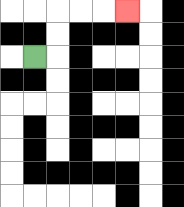{'start': '[1, 2]', 'end': '[5, 0]', 'path_directions': 'R,U,U,R,R,R', 'path_coordinates': '[[1, 2], [2, 2], [2, 1], [2, 0], [3, 0], [4, 0], [5, 0]]'}